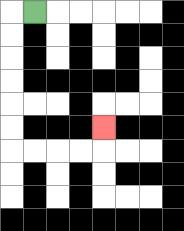{'start': '[1, 0]', 'end': '[4, 5]', 'path_directions': 'L,D,D,D,D,D,D,R,R,R,R,U', 'path_coordinates': '[[1, 0], [0, 0], [0, 1], [0, 2], [0, 3], [0, 4], [0, 5], [0, 6], [1, 6], [2, 6], [3, 6], [4, 6], [4, 5]]'}